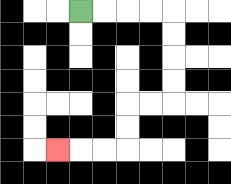{'start': '[3, 0]', 'end': '[2, 6]', 'path_directions': 'R,R,R,R,D,D,D,D,L,L,D,D,L,L,L', 'path_coordinates': '[[3, 0], [4, 0], [5, 0], [6, 0], [7, 0], [7, 1], [7, 2], [7, 3], [7, 4], [6, 4], [5, 4], [5, 5], [5, 6], [4, 6], [3, 6], [2, 6]]'}